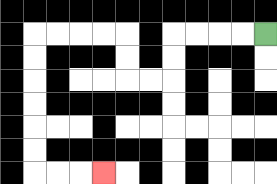{'start': '[11, 1]', 'end': '[4, 7]', 'path_directions': 'L,L,L,L,D,D,L,L,U,U,L,L,L,L,D,D,D,D,D,D,R,R,R', 'path_coordinates': '[[11, 1], [10, 1], [9, 1], [8, 1], [7, 1], [7, 2], [7, 3], [6, 3], [5, 3], [5, 2], [5, 1], [4, 1], [3, 1], [2, 1], [1, 1], [1, 2], [1, 3], [1, 4], [1, 5], [1, 6], [1, 7], [2, 7], [3, 7], [4, 7]]'}